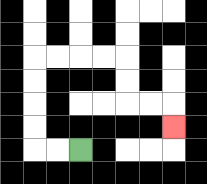{'start': '[3, 6]', 'end': '[7, 5]', 'path_directions': 'L,L,U,U,U,U,R,R,R,R,D,D,R,R,D', 'path_coordinates': '[[3, 6], [2, 6], [1, 6], [1, 5], [1, 4], [1, 3], [1, 2], [2, 2], [3, 2], [4, 2], [5, 2], [5, 3], [5, 4], [6, 4], [7, 4], [7, 5]]'}